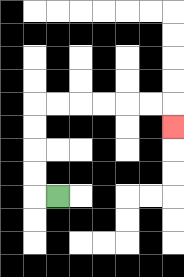{'start': '[2, 8]', 'end': '[7, 5]', 'path_directions': 'L,U,U,U,U,R,R,R,R,R,R,D', 'path_coordinates': '[[2, 8], [1, 8], [1, 7], [1, 6], [1, 5], [1, 4], [2, 4], [3, 4], [4, 4], [5, 4], [6, 4], [7, 4], [7, 5]]'}